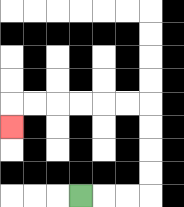{'start': '[3, 8]', 'end': '[0, 5]', 'path_directions': 'R,R,R,U,U,U,U,L,L,L,L,L,L,D', 'path_coordinates': '[[3, 8], [4, 8], [5, 8], [6, 8], [6, 7], [6, 6], [6, 5], [6, 4], [5, 4], [4, 4], [3, 4], [2, 4], [1, 4], [0, 4], [0, 5]]'}